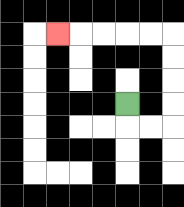{'start': '[5, 4]', 'end': '[2, 1]', 'path_directions': 'D,R,R,U,U,U,U,L,L,L,L,L', 'path_coordinates': '[[5, 4], [5, 5], [6, 5], [7, 5], [7, 4], [7, 3], [7, 2], [7, 1], [6, 1], [5, 1], [4, 1], [3, 1], [2, 1]]'}